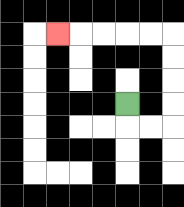{'start': '[5, 4]', 'end': '[2, 1]', 'path_directions': 'D,R,R,U,U,U,U,L,L,L,L,L', 'path_coordinates': '[[5, 4], [5, 5], [6, 5], [7, 5], [7, 4], [7, 3], [7, 2], [7, 1], [6, 1], [5, 1], [4, 1], [3, 1], [2, 1]]'}